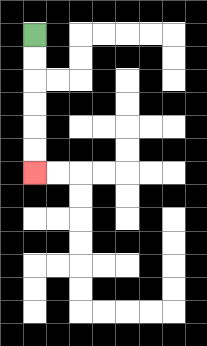{'start': '[1, 1]', 'end': '[1, 7]', 'path_directions': 'D,D,D,D,D,D', 'path_coordinates': '[[1, 1], [1, 2], [1, 3], [1, 4], [1, 5], [1, 6], [1, 7]]'}